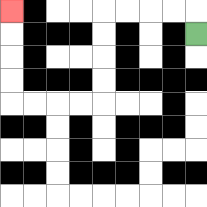{'start': '[8, 1]', 'end': '[0, 0]', 'path_directions': 'U,L,L,L,L,D,D,D,D,L,L,L,L,U,U,U,U', 'path_coordinates': '[[8, 1], [8, 0], [7, 0], [6, 0], [5, 0], [4, 0], [4, 1], [4, 2], [4, 3], [4, 4], [3, 4], [2, 4], [1, 4], [0, 4], [0, 3], [0, 2], [0, 1], [0, 0]]'}